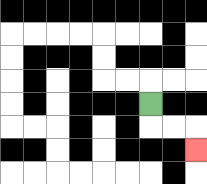{'start': '[6, 4]', 'end': '[8, 6]', 'path_directions': 'D,R,R,D', 'path_coordinates': '[[6, 4], [6, 5], [7, 5], [8, 5], [8, 6]]'}